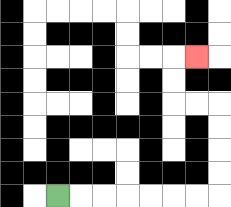{'start': '[2, 8]', 'end': '[8, 2]', 'path_directions': 'R,R,R,R,R,R,R,U,U,U,U,L,L,U,U,R', 'path_coordinates': '[[2, 8], [3, 8], [4, 8], [5, 8], [6, 8], [7, 8], [8, 8], [9, 8], [9, 7], [9, 6], [9, 5], [9, 4], [8, 4], [7, 4], [7, 3], [7, 2], [8, 2]]'}